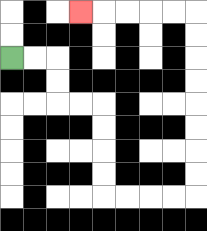{'start': '[0, 2]', 'end': '[3, 0]', 'path_directions': 'R,R,D,D,R,R,D,D,D,D,R,R,R,R,U,U,U,U,U,U,U,U,L,L,L,L,L', 'path_coordinates': '[[0, 2], [1, 2], [2, 2], [2, 3], [2, 4], [3, 4], [4, 4], [4, 5], [4, 6], [4, 7], [4, 8], [5, 8], [6, 8], [7, 8], [8, 8], [8, 7], [8, 6], [8, 5], [8, 4], [8, 3], [8, 2], [8, 1], [8, 0], [7, 0], [6, 0], [5, 0], [4, 0], [3, 0]]'}